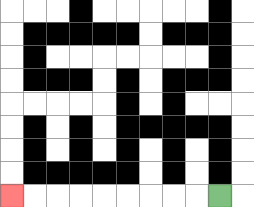{'start': '[9, 8]', 'end': '[0, 8]', 'path_directions': 'L,L,L,L,L,L,L,L,L', 'path_coordinates': '[[9, 8], [8, 8], [7, 8], [6, 8], [5, 8], [4, 8], [3, 8], [2, 8], [1, 8], [0, 8]]'}